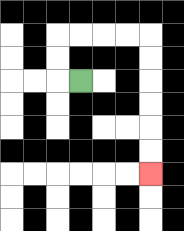{'start': '[3, 3]', 'end': '[6, 7]', 'path_directions': 'L,U,U,R,R,R,R,D,D,D,D,D,D', 'path_coordinates': '[[3, 3], [2, 3], [2, 2], [2, 1], [3, 1], [4, 1], [5, 1], [6, 1], [6, 2], [6, 3], [6, 4], [6, 5], [6, 6], [6, 7]]'}